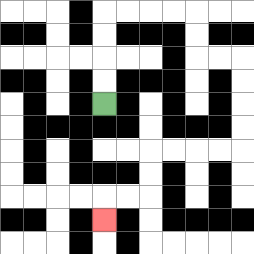{'start': '[4, 4]', 'end': '[4, 9]', 'path_directions': 'U,U,U,U,R,R,R,R,D,D,R,R,D,D,D,D,L,L,L,L,D,D,L,L,D', 'path_coordinates': '[[4, 4], [4, 3], [4, 2], [4, 1], [4, 0], [5, 0], [6, 0], [7, 0], [8, 0], [8, 1], [8, 2], [9, 2], [10, 2], [10, 3], [10, 4], [10, 5], [10, 6], [9, 6], [8, 6], [7, 6], [6, 6], [6, 7], [6, 8], [5, 8], [4, 8], [4, 9]]'}